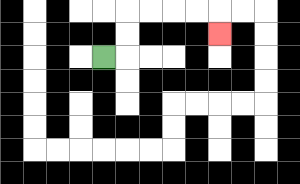{'start': '[4, 2]', 'end': '[9, 1]', 'path_directions': 'R,U,U,R,R,R,R,D', 'path_coordinates': '[[4, 2], [5, 2], [5, 1], [5, 0], [6, 0], [7, 0], [8, 0], [9, 0], [9, 1]]'}